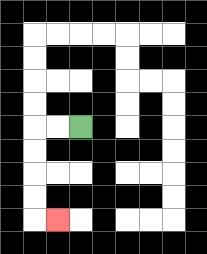{'start': '[3, 5]', 'end': '[2, 9]', 'path_directions': 'L,L,D,D,D,D,R', 'path_coordinates': '[[3, 5], [2, 5], [1, 5], [1, 6], [1, 7], [1, 8], [1, 9], [2, 9]]'}